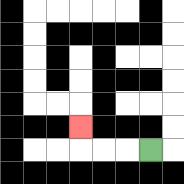{'start': '[6, 6]', 'end': '[3, 5]', 'path_directions': 'L,L,L,U', 'path_coordinates': '[[6, 6], [5, 6], [4, 6], [3, 6], [3, 5]]'}